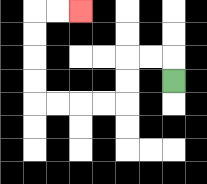{'start': '[7, 3]', 'end': '[3, 0]', 'path_directions': 'U,L,L,D,D,L,L,L,L,U,U,U,U,R,R', 'path_coordinates': '[[7, 3], [7, 2], [6, 2], [5, 2], [5, 3], [5, 4], [4, 4], [3, 4], [2, 4], [1, 4], [1, 3], [1, 2], [1, 1], [1, 0], [2, 0], [3, 0]]'}